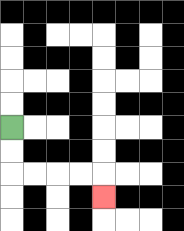{'start': '[0, 5]', 'end': '[4, 8]', 'path_directions': 'D,D,R,R,R,R,D', 'path_coordinates': '[[0, 5], [0, 6], [0, 7], [1, 7], [2, 7], [3, 7], [4, 7], [4, 8]]'}